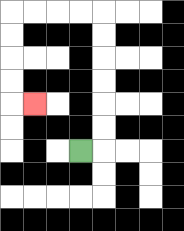{'start': '[3, 6]', 'end': '[1, 4]', 'path_directions': 'R,U,U,U,U,U,U,L,L,L,L,D,D,D,D,R', 'path_coordinates': '[[3, 6], [4, 6], [4, 5], [4, 4], [4, 3], [4, 2], [4, 1], [4, 0], [3, 0], [2, 0], [1, 0], [0, 0], [0, 1], [0, 2], [0, 3], [0, 4], [1, 4]]'}